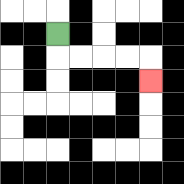{'start': '[2, 1]', 'end': '[6, 3]', 'path_directions': 'D,R,R,R,R,D', 'path_coordinates': '[[2, 1], [2, 2], [3, 2], [4, 2], [5, 2], [6, 2], [6, 3]]'}